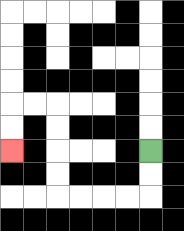{'start': '[6, 6]', 'end': '[0, 6]', 'path_directions': 'D,D,L,L,L,L,U,U,U,U,L,L,D,D', 'path_coordinates': '[[6, 6], [6, 7], [6, 8], [5, 8], [4, 8], [3, 8], [2, 8], [2, 7], [2, 6], [2, 5], [2, 4], [1, 4], [0, 4], [0, 5], [0, 6]]'}